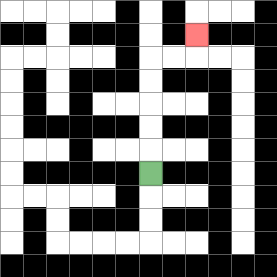{'start': '[6, 7]', 'end': '[8, 1]', 'path_directions': 'U,U,U,U,U,R,R,U', 'path_coordinates': '[[6, 7], [6, 6], [6, 5], [6, 4], [6, 3], [6, 2], [7, 2], [8, 2], [8, 1]]'}